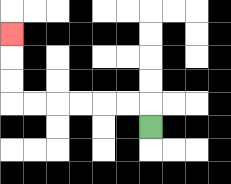{'start': '[6, 5]', 'end': '[0, 1]', 'path_directions': 'U,L,L,L,L,L,L,U,U,U', 'path_coordinates': '[[6, 5], [6, 4], [5, 4], [4, 4], [3, 4], [2, 4], [1, 4], [0, 4], [0, 3], [0, 2], [0, 1]]'}